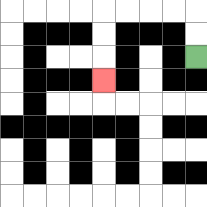{'start': '[8, 2]', 'end': '[4, 3]', 'path_directions': 'U,U,L,L,L,L,D,D,D', 'path_coordinates': '[[8, 2], [8, 1], [8, 0], [7, 0], [6, 0], [5, 0], [4, 0], [4, 1], [4, 2], [4, 3]]'}